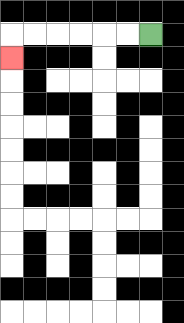{'start': '[6, 1]', 'end': '[0, 2]', 'path_directions': 'L,L,L,L,L,L,D', 'path_coordinates': '[[6, 1], [5, 1], [4, 1], [3, 1], [2, 1], [1, 1], [0, 1], [0, 2]]'}